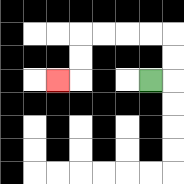{'start': '[6, 3]', 'end': '[2, 3]', 'path_directions': 'R,U,U,L,L,L,L,D,D,L', 'path_coordinates': '[[6, 3], [7, 3], [7, 2], [7, 1], [6, 1], [5, 1], [4, 1], [3, 1], [3, 2], [3, 3], [2, 3]]'}